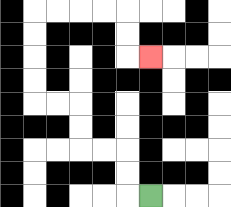{'start': '[6, 8]', 'end': '[6, 2]', 'path_directions': 'L,U,U,L,L,U,U,L,L,U,U,U,U,R,R,R,R,D,D,R', 'path_coordinates': '[[6, 8], [5, 8], [5, 7], [5, 6], [4, 6], [3, 6], [3, 5], [3, 4], [2, 4], [1, 4], [1, 3], [1, 2], [1, 1], [1, 0], [2, 0], [3, 0], [4, 0], [5, 0], [5, 1], [5, 2], [6, 2]]'}